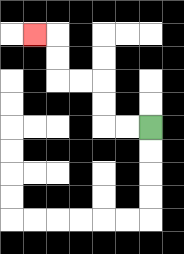{'start': '[6, 5]', 'end': '[1, 1]', 'path_directions': 'L,L,U,U,L,L,U,U,L', 'path_coordinates': '[[6, 5], [5, 5], [4, 5], [4, 4], [4, 3], [3, 3], [2, 3], [2, 2], [2, 1], [1, 1]]'}